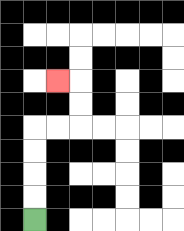{'start': '[1, 9]', 'end': '[2, 3]', 'path_directions': 'U,U,U,U,R,R,U,U,L', 'path_coordinates': '[[1, 9], [1, 8], [1, 7], [1, 6], [1, 5], [2, 5], [3, 5], [3, 4], [3, 3], [2, 3]]'}